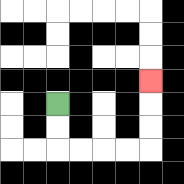{'start': '[2, 4]', 'end': '[6, 3]', 'path_directions': 'D,D,R,R,R,R,U,U,U', 'path_coordinates': '[[2, 4], [2, 5], [2, 6], [3, 6], [4, 6], [5, 6], [6, 6], [6, 5], [6, 4], [6, 3]]'}